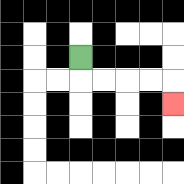{'start': '[3, 2]', 'end': '[7, 4]', 'path_directions': 'D,R,R,R,R,D', 'path_coordinates': '[[3, 2], [3, 3], [4, 3], [5, 3], [6, 3], [7, 3], [7, 4]]'}